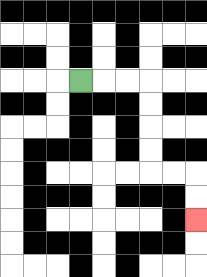{'start': '[3, 3]', 'end': '[8, 9]', 'path_directions': 'R,R,R,D,D,D,D,R,R,D,D', 'path_coordinates': '[[3, 3], [4, 3], [5, 3], [6, 3], [6, 4], [6, 5], [6, 6], [6, 7], [7, 7], [8, 7], [8, 8], [8, 9]]'}